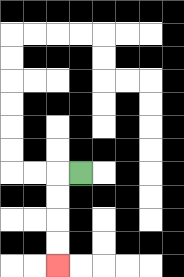{'start': '[3, 7]', 'end': '[2, 11]', 'path_directions': 'L,D,D,D,D', 'path_coordinates': '[[3, 7], [2, 7], [2, 8], [2, 9], [2, 10], [2, 11]]'}